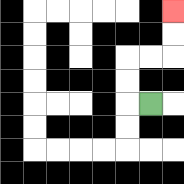{'start': '[6, 4]', 'end': '[7, 0]', 'path_directions': 'L,U,U,R,R,U,U', 'path_coordinates': '[[6, 4], [5, 4], [5, 3], [5, 2], [6, 2], [7, 2], [7, 1], [7, 0]]'}